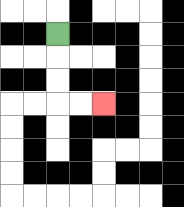{'start': '[2, 1]', 'end': '[4, 4]', 'path_directions': 'D,D,D,R,R', 'path_coordinates': '[[2, 1], [2, 2], [2, 3], [2, 4], [3, 4], [4, 4]]'}